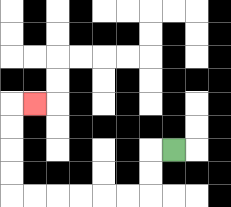{'start': '[7, 6]', 'end': '[1, 4]', 'path_directions': 'L,D,D,L,L,L,L,L,L,U,U,U,U,R', 'path_coordinates': '[[7, 6], [6, 6], [6, 7], [6, 8], [5, 8], [4, 8], [3, 8], [2, 8], [1, 8], [0, 8], [0, 7], [0, 6], [0, 5], [0, 4], [1, 4]]'}